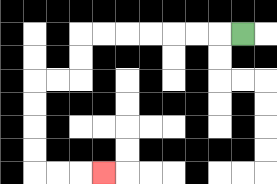{'start': '[10, 1]', 'end': '[4, 7]', 'path_directions': 'L,L,L,L,L,L,L,D,D,L,L,D,D,D,D,R,R,R', 'path_coordinates': '[[10, 1], [9, 1], [8, 1], [7, 1], [6, 1], [5, 1], [4, 1], [3, 1], [3, 2], [3, 3], [2, 3], [1, 3], [1, 4], [1, 5], [1, 6], [1, 7], [2, 7], [3, 7], [4, 7]]'}